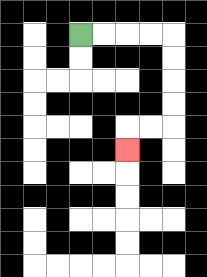{'start': '[3, 1]', 'end': '[5, 6]', 'path_directions': 'R,R,R,R,D,D,D,D,L,L,D', 'path_coordinates': '[[3, 1], [4, 1], [5, 1], [6, 1], [7, 1], [7, 2], [7, 3], [7, 4], [7, 5], [6, 5], [5, 5], [5, 6]]'}